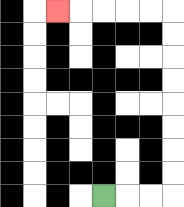{'start': '[4, 8]', 'end': '[2, 0]', 'path_directions': 'R,R,R,U,U,U,U,U,U,U,U,L,L,L,L,L', 'path_coordinates': '[[4, 8], [5, 8], [6, 8], [7, 8], [7, 7], [7, 6], [7, 5], [7, 4], [7, 3], [7, 2], [7, 1], [7, 0], [6, 0], [5, 0], [4, 0], [3, 0], [2, 0]]'}